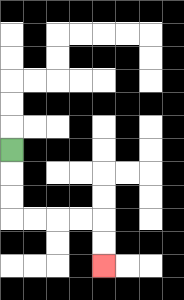{'start': '[0, 6]', 'end': '[4, 11]', 'path_directions': 'D,D,D,R,R,R,R,D,D', 'path_coordinates': '[[0, 6], [0, 7], [0, 8], [0, 9], [1, 9], [2, 9], [3, 9], [4, 9], [4, 10], [4, 11]]'}